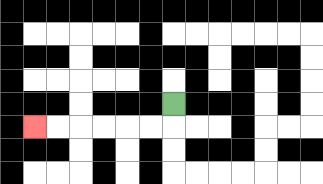{'start': '[7, 4]', 'end': '[1, 5]', 'path_directions': 'D,L,L,L,L,L,L', 'path_coordinates': '[[7, 4], [7, 5], [6, 5], [5, 5], [4, 5], [3, 5], [2, 5], [1, 5]]'}